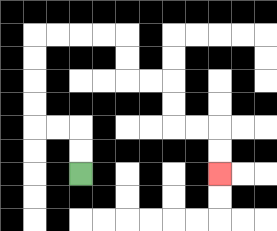{'start': '[3, 7]', 'end': '[9, 7]', 'path_directions': 'U,U,L,L,U,U,U,U,R,R,R,R,D,D,R,R,D,D,R,R,D,D', 'path_coordinates': '[[3, 7], [3, 6], [3, 5], [2, 5], [1, 5], [1, 4], [1, 3], [1, 2], [1, 1], [2, 1], [3, 1], [4, 1], [5, 1], [5, 2], [5, 3], [6, 3], [7, 3], [7, 4], [7, 5], [8, 5], [9, 5], [9, 6], [9, 7]]'}